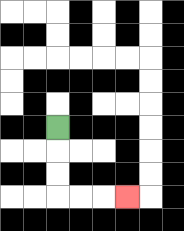{'start': '[2, 5]', 'end': '[5, 8]', 'path_directions': 'D,D,D,R,R,R', 'path_coordinates': '[[2, 5], [2, 6], [2, 7], [2, 8], [3, 8], [4, 8], [5, 8]]'}